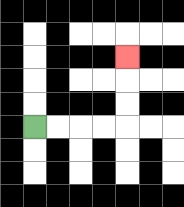{'start': '[1, 5]', 'end': '[5, 2]', 'path_directions': 'R,R,R,R,U,U,U', 'path_coordinates': '[[1, 5], [2, 5], [3, 5], [4, 5], [5, 5], [5, 4], [5, 3], [5, 2]]'}